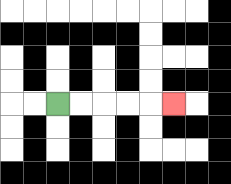{'start': '[2, 4]', 'end': '[7, 4]', 'path_directions': 'R,R,R,R,R', 'path_coordinates': '[[2, 4], [3, 4], [4, 4], [5, 4], [6, 4], [7, 4]]'}